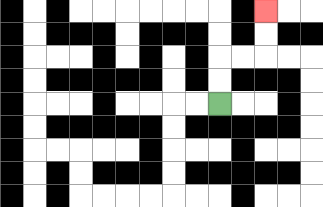{'start': '[9, 4]', 'end': '[11, 0]', 'path_directions': 'U,U,R,R,U,U', 'path_coordinates': '[[9, 4], [9, 3], [9, 2], [10, 2], [11, 2], [11, 1], [11, 0]]'}